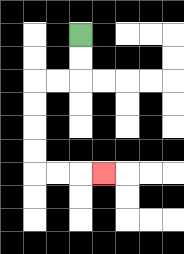{'start': '[3, 1]', 'end': '[4, 7]', 'path_directions': 'D,D,L,L,D,D,D,D,R,R,R', 'path_coordinates': '[[3, 1], [3, 2], [3, 3], [2, 3], [1, 3], [1, 4], [1, 5], [1, 6], [1, 7], [2, 7], [3, 7], [4, 7]]'}